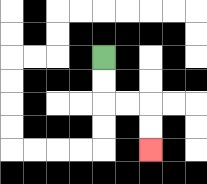{'start': '[4, 2]', 'end': '[6, 6]', 'path_directions': 'D,D,R,R,D,D', 'path_coordinates': '[[4, 2], [4, 3], [4, 4], [5, 4], [6, 4], [6, 5], [6, 6]]'}